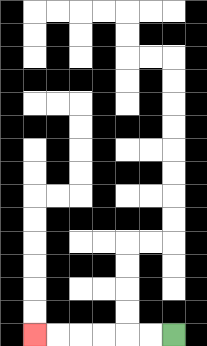{'start': '[7, 14]', 'end': '[1, 14]', 'path_directions': 'L,L,L,L,L,L', 'path_coordinates': '[[7, 14], [6, 14], [5, 14], [4, 14], [3, 14], [2, 14], [1, 14]]'}